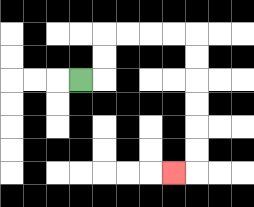{'start': '[3, 3]', 'end': '[7, 7]', 'path_directions': 'R,U,U,R,R,R,R,D,D,D,D,D,D,L', 'path_coordinates': '[[3, 3], [4, 3], [4, 2], [4, 1], [5, 1], [6, 1], [7, 1], [8, 1], [8, 2], [8, 3], [8, 4], [8, 5], [8, 6], [8, 7], [7, 7]]'}